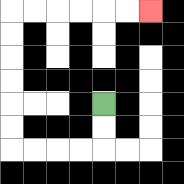{'start': '[4, 4]', 'end': '[6, 0]', 'path_directions': 'D,D,L,L,L,L,U,U,U,U,U,U,R,R,R,R,R,R', 'path_coordinates': '[[4, 4], [4, 5], [4, 6], [3, 6], [2, 6], [1, 6], [0, 6], [0, 5], [0, 4], [0, 3], [0, 2], [0, 1], [0, 0], [1, 0], [2, 0], [3, 0], [4, 0], [5, 0], [6, 0]]'}